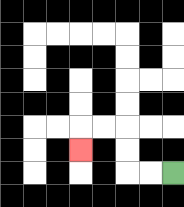{'start': '[7, 7]', 'end': '[3, 6]', 'path_directions': 'L,L,U,U,L,L,D', 'path_coordinates': '[[7, 7], [6, 7], [5, 7], [5, 6], [5, 5], [4, 5], [3, 5], [3, 6]]'}